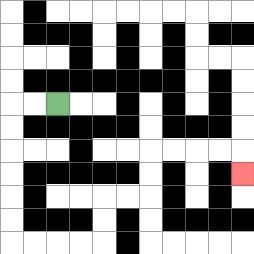{'start': '[2, 4]', 'end': '[10, 7]', 'path_directions': 'L,L,D,D,D,D,D,D,R,R,R,R,U,U,R,R,U,U,R,R,R,R,D', 'path_coordinates': '[[2, 4], [1, 4], [0, 4], [0, 5], [0, 6], [0, 7], [0, 8], [0, 9], [0, 10], [1, 10], [2, 10], [3, 10], [4, 10], [4, 9], [4, 8], [5, 8], [6, 8], [6, 7], [6, 6], [7, 6], [8, 6], [9, 6], [10, 6], [10, 7]]'}